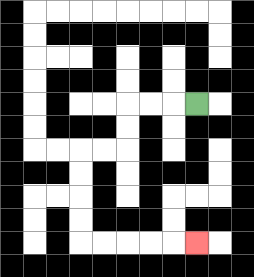{'start': '[8, 4]', 'end': '[8, 10]', 'path_directions': 'L,L,L,D,D,L,L,D,D,D,D,R,R,R,R,R', 'path_coordinates': '[[8, 4], [7, 4], [6, 4], [5, 4], [5, 5], [5, 6], [4, 6], [3, 6], [3, 7], [3, 8], [3, 9], [3, 10], [4, 10], [5, 10], [6, 10], [7, 10], [8, 10]]'}